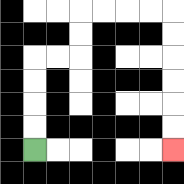{'start': '[1, 6]', 'end': '[7, 6]', 'path_directions': 'U,U,U,U,R,R,U,U,R,R,R,R,D,D,D,D,D,D', 'path_coordinates': '[[1, 6], [1, 5], [1, 4], [1, 3], [1, 2], [2, 2], [3, 2], [3, 1], [3, 0], [4, 0], [5, 0], [6, 0], [7, 0], [7, 1], [7, 2], [7, 3], [7, 4], [7, 5], [7, 6]]'}